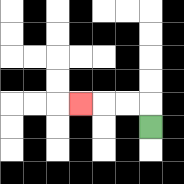{'start': '[6, 5]', 'end': '[3, 4]', 'path_directions': 'U,L,L,L', 'path_coordinates': '[[6, 5], [6, 4], [5, 4], [4, 4], [3, 4]]'}